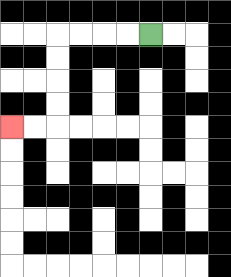{'start': '[6, 1]', 'end': '[0, 5]', 'path_directions': 'L,L,L,L,D,D,D,D,L,L', 'path_coordinates': '[[6, 1], [5, 1], [4, 1], [3, 1], [2, 1], [2, 2], [2, 3], [2, 4], [2, 5], [1, 5], [0, 5]]'}